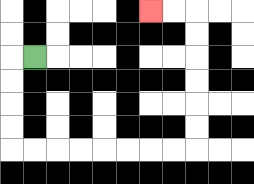{'start': '[1, 2]', 'end': '[6, 0]', 'path_directions': 'L,D,D,D,D,R,R,R,R,R,R,R,R,U,U,U,U,U,U,L,L', 'path_coordinates': '[[1, 2], [0, 2], [0, 3], [0, 4], [0, 5], [0, 6], [1, 6], [2, 6], [3, 6], [4, 6], [5, 6], [6, 6], [7, 6], [8, 6], [8, 5], [8, 4], [8, 3], [8, 2], [8, 1], [8, 0], [7, 0], [6, 0]]'}